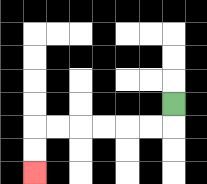{'start': '[7, 4]', 'end': '[1, 7]', 'path_directions': 'D,L,L,L,L,L,L,D,D', 'path_coordinates': '[[7, 4], [7, 5], [6, 5], [5, 5], [4, 5], [3, 5], [2, 5], [1, 5], [1, 6], [1, 7]]'}